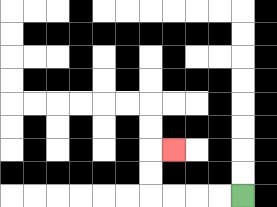{'start': '[10, 8]', 'end': '[7, 6]', 'path_directions': 'L,L,L,L,U,U,R', 'path_coordinates': '[[10, 8], [9, 8], [8, 8], [7, 8], [6, 8], [6, 7], [6, 6], [7, 6]]'}